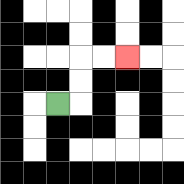{'start': '[2, 4]', 'end': '[5, 2]', 'path_directions': 'R,U,U,R,R', 'path_coordinates': '[[2, 4], [3, 4], [3, 3], [3, 2], [4, 2], [5, 2]]'}